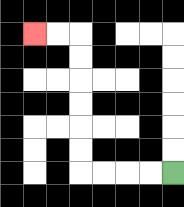{'start': '[7, 7]', 'end': '[1, 1]', 'path_directions': 'L,L,L,L,U,U,U,U,U,U,L,L', 'path_coordinates': '[[7, 7], [6, 7], [5, 7], [4, 7], [3, 7], [3, 6], [3, 5], [3, 4], [3, 3], [3, 2], [3, 1], [2, 1], [1, 1]]'}